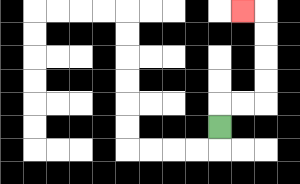{'start': '[9, 5]', 'end': '[10, 0]', 'path_directions': 'U,R,R,U,U,U,U,L', 'path_coordinates': '[[9, 5], [9, 4], [10, 4], [11, 4], [11, 3], [11, 2], [11, 1], [11, 0], [10, 0]]'}